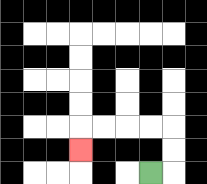{'start': '[6, 7]', 'end': '[3, 6]', 'path_directions': 'R,U,U,L,L,L,L,D', 'path_coordinates': '[[6, 7], [7, 7], [7, 6], [7, 5], [6, 5], [5, 5], [4, 5], [3, 5], [3, 6]]'}